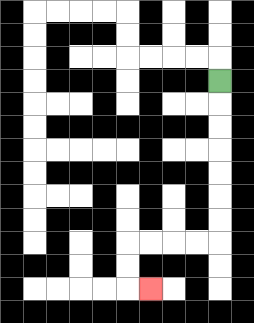{'start': '[9, 3]', 'end': '[6, 12]', 'path_directions': 'D,D,D,D,D,D,D,L,L,L,L,D,D,R', 'path_coordinates': '[[9, 3], [9, 4], [9, 5], [9, 6], [9, 7], [9, 8], [9, 9], [9, 10], [8, 10], [7, 10], [6, 10], [5, 10], [5, 11], [5, 12], [6, 12]]'}